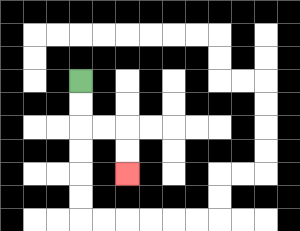{'start': '[3, 3]', 'end': '[5, 7]', 'path_directions': 'D,D,R,R,D,D', 'path_coordinates': '[[3, 3], [3, 4], [3, 5], [4, 5], [5, 5], [5, 6], [5, 7]]'}